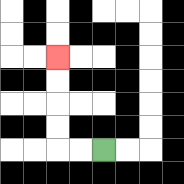{'start': '[4, 6]', 'end': '[2, 2]', 'path_directions': 'L,L,U,U,U,U', 'path_coordinates': '[[4, 6], [3, 6], [2, 6], [2, 5], [2, 4], [2, 3], [2, 2]]'}